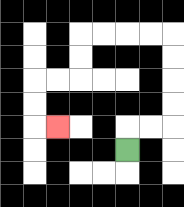{'start': '[5, 6]', 'end': '[2, 5]', 'path_directions': 'U,R,R,U,U,U,U,L,L,L,L,D,D,L,L,D,D,R', 'path_coordinates': '[[5, 6], [5, 5], [6, 5], [7, 5], [7, 4], [7, 3], [7, 2], [7, 1], [6, 1], [5, 1], [4, 1], [3, 1], [3, 2], [3, 3], [2, 3], [1, 3], [1, 4], [1, 5], [2, 5]]'}